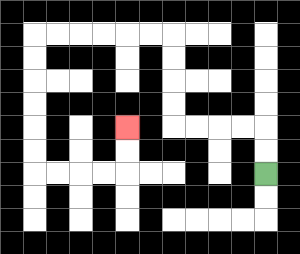{'start': '[11, 7]', 'end': '[5, 5]', 'path_directions': 'U,U,L,L,L,L,U,U,U,U,L,L,L,L,L,L,D,D,D,D,D,D,R,R,R,R,U,U', 'path_coordinates': '[[11, 7], [11, 6], [11, 5], [10, 5], [9, 5], [8, 5], [7, 5], [7, 4], [7, 3], [7, 2], [7, 1], [6, 1], [5, 1], [4, 1], [3, 1], [2, 1], [1, 1], [1, 2], [1, 3], [1, 4], [1, 5], [1, 6], [1, 7], [2, 7], [3, 7], [4, 7], [5, 7], [5, 6], [5, 5]]'}